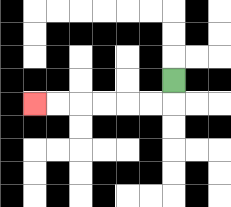{'start': '[7, 3]', 'end': '[1, 4]', 'path_directions': 'D,L,L,L,L,L,L', 'path_coordinates': '[[7, 3], [7, 4], [6, 4], [5, 4], [4, 4], [3, 4], [2, 4], [1, 4]]'}